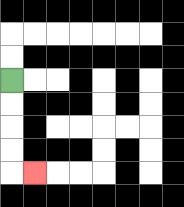{'start': '[0, 3]', 'end': '[1, 7]', 'path_directions': 'D,D,D,D,R', 'path_coordinates': '[[0, 3], [0, 4], [0, 5], [0, 6], [0, 7], [1, 7]]'}